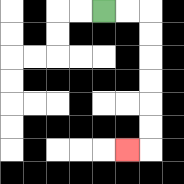{'start': '[4, 0]', 'end': '[5, 6]', 'path_directions': 'R,R,D,D,D,D,D,D,L', 'path_coordinates': '[[4, 0], [5, 0], [6, 0], [6, 1], [6, 2], [6, 3], [6, 4], [6, 5], [6, 6], [5, 6]]'}